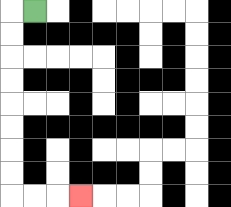{'start': '[1, 0]', 'end': '[3, 8]', 'path_directions': 'L,D,D,D,D,D,D,D,D,R,R,R', 'path_coordinates': '[[1, 0], [0, 0], [0, 1], [0, 2], [0, 3], [0, 4], [0, 5], [0, 6], [0, 7], [0, 8], [1, 8], [2, 8], [3, 8]]'}